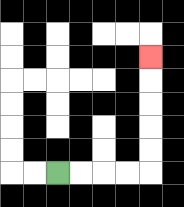{'start': '[2, 7]', 'end': '[6, 2]', 'path_directions': 'R,R,R,R,U,U,U,U,U', 'path_coordinates': '[[2, 7], [3, 7], [4, 7], [5, 7], [6, 7], [6, 6], [6, 5], [6, 4], [6, 3], [6, 2]]'}